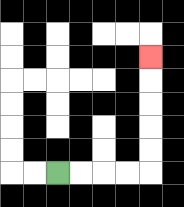{'start': '[2, 7]', 'end': '[6, 2]', 'path_directions': 'R,R,R,R,U,U,U,U,U', 'path_coordinates': '[[2, 7], [3, 7], [4, 7], [5, 7], [6, 7], [6, 6], [6, 5], [6, 4], [6, 3], [6, 2]]'}